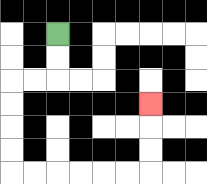{'start': '[2, 1]', 'end': '[6, 4]', 'path_directions': 'D,D,L,L,D,D,D,D,R,R,R,R,R,R,U,U,U', 'path_coordinates': '[[2, 1], [2, 2], [2, 3], [1, 3], [0, 3], [0, 4], [0, 5], [0, 6], [0, 7], [1, 7], [2, 7], [3, 7], [4, 7], [5, 7], [6, 7], [6, 6], [6, 5], [6, 4]]'}